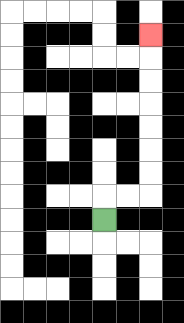{'start': '[4, 9]', 'end': '[6, 1]', 'path_directions': 'U,R,R,U,U,U,U,U,U,U', 'path_coordinates': '[[4, 9], [4, 8], [5, 8], [6, 8], [6, 7], [6, 6], [6, 5], [6, 4], [6, 3], [6, 2], [6, 1]]'}